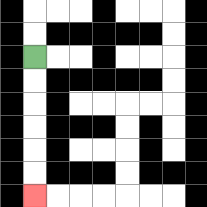{'start': '[1, 2]', 'end': '[1, 8]', 'path_directions': 'D,D,D,D,D,D', 'path_coordinates': '[[1, 2], [1, 3], [1, 4], [1, 5], [1, 6], [1, 7], [1, 8]]'}